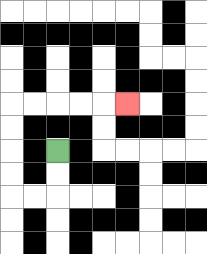{'start': '[2, 6]', 'end': '[5, 4]', 'path_directions': 'D,D,L,L,U,U,U,U,R,R,R,R,R', 'path_coordinates': '[[2, 6], [2, 7], [2, 8], [1, 8], [0, 8], [0, 7], [0, 6], [0, 5], [0, 4], [1, 4], [2, 4], [3, 4], [4, 4], [5, 4]]'}